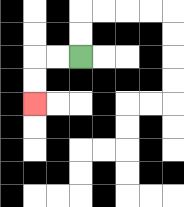{'start': '[3, 2]', 'end': '[1, 4]', 'path_directions': 'L,L,D,D', 'path_coordinates': '[[3, 2], [2, 2], [1, 2], [1, 3], [1, 4]]'}